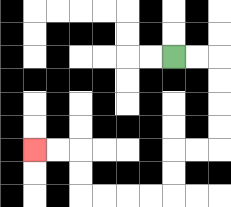{'start': '[7, 2]', 'end': '[1, 6]', 'path_directions': 'R,R,D,D,D,D,L,L,D,D,L,L,L,L,U,U,L,L', 'path_coordinates': '[[7, 2], [8, 2], [9, 2], [9, 3], [9, 4], [9, 5], [9, 6], [8, 6], [7, 6], [7, 7], [7, 8], [6, 8], [5, 8], [4, 8], [3, 8], [3, 7], [3, 6], [2, 6], [1, 6]]'}